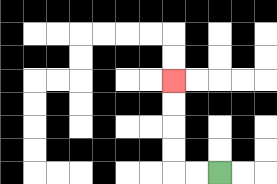{'start': '[9, 7]', 'end': '[7, 3]', 'path_directions': 'L,L,U,U,U,U', 'path_coordinates': '[[9, 7], [8, 7], [7, 7], [7, 6], [7, 5], [7, 4], [7, 3]]'}